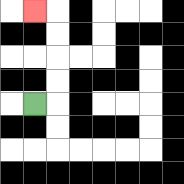{'start': '[1, 4]', 'end': '[1, 0]', 'path_directions': 'R,U,U,U,U,L', 'path_coordinates': '[[1, 4], [2, 4], [2, 3], [2, 2], [2, 1], [2, 0], [1, 0]]'}